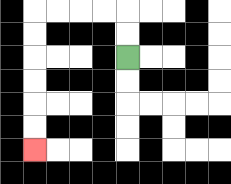{'start': '[5, 2]', 'end': '[1, 6]', 'path_directions': 'U,U,L,L,L,L,D,D,D,D,D,D', 'path_coordinates': '[[5, 2], [5, 1], [5, 0], [4, 0], [3, 0], [2, 0], [1, 0], [1, 1], [1, 2], [1, 3], [1, 4], [1, 5], [1, 6]]'}